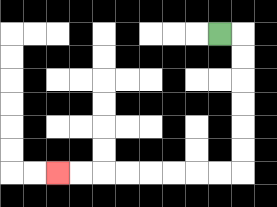{'start': '[9, 1]', 'end': '[2, 7]', 'path_directions': 'R,D,D,D,D,D,D,L,L,L,L,L,L,L,L', 'path_coordinates': '[[9, 1], [10, 1], [10, 2], [10, 3], [10, 4], [10, 5], [10, 6], [10, 7], [9, 7], [8, 7], [7, 7], [6, 7], [5, 7], [4, 7], [3, 7], [2, 7]]'}